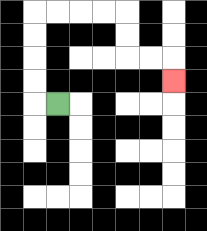{'start': '[2, 4]', 'end': '[7, 3]', 'path_directions': 'L,U,U,U,U,R,R,R,R,D,D,R,R,D', 'path_coordinates': '[[2, 4], [1, 4], [1, 3], [1, 2], [1, 1], [1, 0], [2, 0], [3, 0], [4, 0], [5, 0], [5, 1], [5, 2], [6, 2], [7, 2], [7, 3]]'}